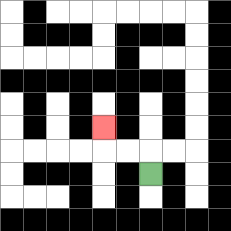{'start': '[6, 7]', 'end': '[4, 5]', 'path_directions': 'U,L,L,U', 'path_coordinates': '[[6, 7], [6, 6], [5, 6], [4, 6], [4, 5]]'}